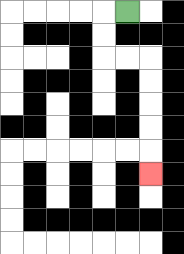{'start': '[5, 0]', 'end': '[6, 7]', 'path_directions': 'L,D,D,R,R,D,D,D,D,D', 'path_coordinates': '[[5, 0], [4, 0], [4, 1], [4, 2], [5, 2], [6, 2], [6, 3], [6, 4], [6, 5], [6, 6], [6, 7]]'}